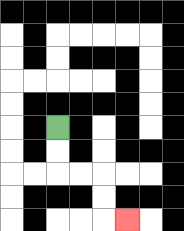{'start': '[2, 5]', 'end': '[5, 9]', 'path_directions': 'D,D,R,R,D,D,R', 'path_coordinates': '[[2, 5], [2, 6], [2, 7], [3, 7], [4, 7], [4, 8], [4, 9], [5, 9]]'}